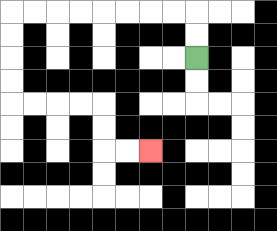{'start': '[8, 2]', 'end': '[6, 6]', 'path_directions': 'U,U,L,L,L,L,L,L,L,L,D,D,D,D,R,R,R,R,D,D,R,R', 'path_coordinates': '[[8, 2], [8, 1], [8, 0], [7, 0], [6, 0], [5, 0], [4, 0], [3, 0], [2, 0], [1, 0], [0, 0], [0, 1], [0, 2], [0, 3], [0, 4], [1, 4], [2, 4], [3, 4], [4, 4], [4, 5], [4, 6], [5, 6], [6, 6]]'}